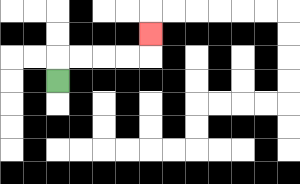{'start': '[2, 3]', 'end': '[6, 1]', 'path_directions': 'U,R,R,R,R,U', 'path_coordinates': '[[2, 3], [2, 2], [3, 2], [4, 2], [5, 2], [6, 2], [6, 1]]'}